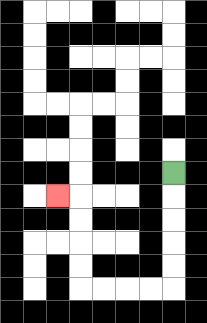{'start': '[7, 7]', 'end': '[2, 8]', 'path_directions': 'D,D,D,D,D,L,L,L,L,U,U,U,U,L', 'path_coordinates': '[[7, 7], [7, 8], [7, 9], [7, 10], [7, 11], [7, 12], [6, 12], [5, 12], [4, 12], [3, 12], [3, 11], [3, 10], [3, 9], [3, 8], [2, 8]]'}